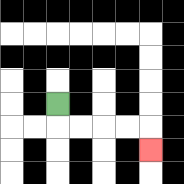{'start': '[2, 4]', 'end': '[6, 6]', 'path_directions': 'D,R,R,R,R,D', 'path_coordinates': '[[2, 4], [2, 5], [3, 5], [4, 5], [5, 5], [6, 5], [6, 6]]'}